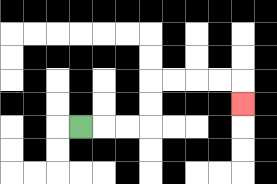{'start': '[3, 5]', 'end': '[10, 4]', 'path_directions': 'R,R,R,U,U,R,R,R,R,D', 'path_coordinates': '[[3, 5], [4, 5], [5, 5], [6, 5], [6, 4], [6, 3], [7, 3], [8, 3], [9, 3], [10, 3], [10, 4]]'}